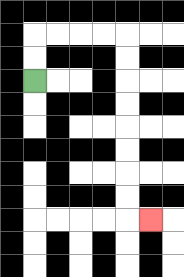{'start': '[1, 3]', 'end': '[6, 9]', 'path_directions': 'U,U,R,R,R,R,D,D,D,D,D,D,D,D,R', 'path_coordinates': '[[1, 3], [1, 2], [1, 1], [2, 1], [3, 1], [4, 1], [5, 1], [5, 2], [5, 3], [5, 4], [5, 5], [5, 6], [5, 7], [5, 8], [5, 9], [6, 9]]'}